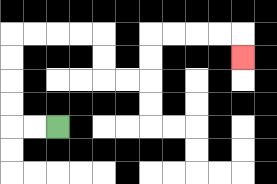{'start': '[2, 5]', 'end': '[10, 2]', 'path_directions': 'L,L,U,U,U,U,R,R,R,R,D,D,R,R,U,U,R,R,R,R,D', 'path_coordinates': '[[2, 5], [1, 5], [0, 5], [0, 4], [0, 3], [0, 2], [0, 1], [1, 1], [2, 1], [3, 1], [4, 1], [4, 2], [4, 3], [5, 3], [6, 3], [6, 2], [6, 1], [7, 1], [8, 1], [9, 1], [10, 1], [10, 2]]'}